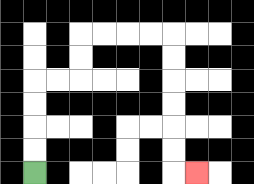{'start': '[1, 7]', 'end': '[8, 7]', 'path_directions': 'U,U,U,U,R,R,U,U,R,R,R,R,D,D,D,D,D,D,R', 'path_coordinates': '[[1, 7], [1, 6], [1, 5], [1, 4], [1, 3], [2, 3], [3, 3], [3, 2], [3, 1], [4, 1], [5, 1], [6, 1], [7, 1], [7, 2], [7, 3], [7, 4], [7, 5], [7, 6], [7, 7], [8, 7]]'}